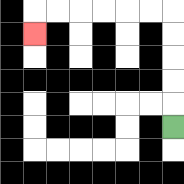{'start': '[7, 5]', 'end': '[1, 1]', 'path_directions': 'U,U,U,U,U,L,L,L,L,L,L,D', 'path_coordinates': '[[7, 5], [7, 4], [7, 3], [7, 2], [7, 1], [7, 0], [6, 0], [5, 0], [4, 0], [3, 0], [2, 0], [1, 0], [1, 1]]'}